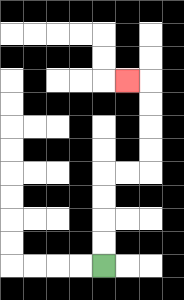{'start': '[4, 11]', 'end': '[5, 3]', 'path_directions': 'U,U,U,U,R,R,U,U,U,U,L', 'path_coordinates': '[[4, 11], [4, 10], [4, 9], [4, 8], [4, 7], [5, 7], [6, 7], [6, 6], [6, 5], [6, 4], [6, 3], [5, 3]]'}